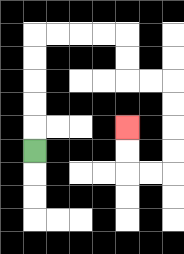{'start': '[1, 6]', 'end': '[5, 5]', 'path_directions': 'U,U,U,U,U,R,R,R,R,D,D,R,R,D,D,D,D,L,L,U,U', 'path_coordinates': '[[1, 6], [1, 5], [1, 4], [1, 3], [1, 2], [1, 1], [2, 1], [3, 1], [4, 1], [5, 1], [5, 2], [5, 3], [6, 3], [7, 3], [7, 4], [7, 5], [7, 6], [7, 7], [6, 7], [5, 7], [5, 6], [5, 5]]'}